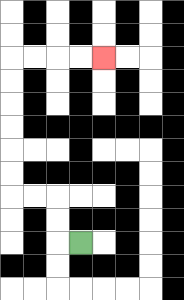{'start': '[3, 10]', 'end': '[4, 2]', 'path_directions': 'L,U,U,L,L,U,U,U,U,U,U,R,R,R,R', 'path_coordinates': '[[3, 10], [2, 10], [2, 9], [2, 8], [1, 8], [0, 8], [0, 7], [0, 6], [0, 5], [0, 4], [0, 3], [0, 2], [1, 2], [2, 2], [3, 2], [4, 2]]'}